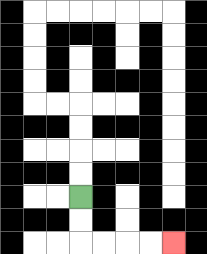{'start': '[3, 8]', 'end': '[7, 10]', 'path_directions': 'D,D,R,R,R,R', 'path_coordinates': '[[3, 8], [3, 9], [3, 10], [4, 10], [5, 10], [6, 10], [7, 10]]'}